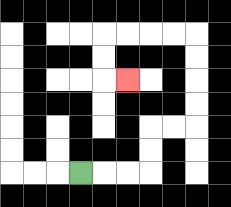{'start': '[3, 7]', 'end': '[5, 3]', 'path_directions': 'R,R,R,U,U,R,R,U,U,U,U,L,L,L,L,D,D,R', 'path_coordinates': '[[3, 7], [4, 7], [5, 7], [6, 7], [6, 6], [6, 5], [7, 5], [8, 5], [8, 4], [8, 3], [8, 2], [8, 1], [7, 1], [6, 1], [5, 1], [4, 1], [4, 2], [4, 3], [5, 3]]'}